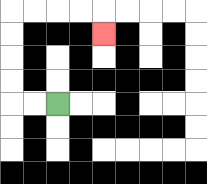{'start': '[2, 4]', 'end': '[4, 1]', 'path_directions': 'L,L,U,U,U,U,R,R,R,R,D', 'path_coordinates': '[[2, 4], [1, 4], [0, 4], [0, 3], [0, 2], [0, 1], [0, 0], [1, 0], [2, 0], [3, 0], [4, 0], [4, 1]]'}